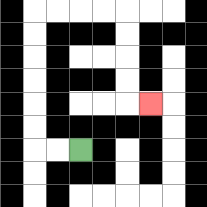{'start': '[3, 6]', 'end': '[6, 4]', 'path_directions': 'L,L,U,U,U,U,U,U,R,R,R,R,D,D,D,D,R', 'path_coordinates': '[[3, 6], [2, 6], [1, 6], [1, 5], [1, 4], [1, 3], [1, 2], [1, 1], [1, 0], [2, 0], [3, 0], [4, 0], [5, 0], [5, 1], [5, 2], [5, 3], [5, 4], [6, 4]]'}